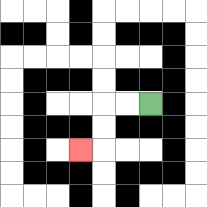{'start': '[6, 4]', 'end': '[3, 6]', 'path_directions': 'L,L,D,D,L', 'path_coordinates': '[[6, 4], [5, 4], [4, 4], [4, 5], [4, 6], [3, 6]]'}